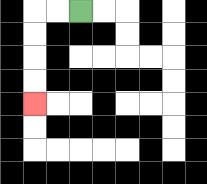{'start': '[3, 0]', 'end': '[1, 4]', 'path_directions': 'L,L,D,D,D,D', 'path_coordinates': '[[3, 0], [2, 0], [1, 0], [1, 1], [1, 2], [1, 3], [1, 4]]'}